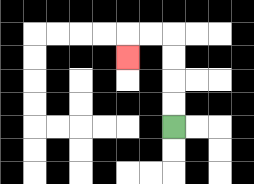{'start': '[7, 5]', 'end': '[5, 2]', 'path_directions': 'U,U,U,U,L,L,D', 'path_coordinates': '[[7, 5], [7, 4], [7, 3], [7, 2], [7, 1], [6, 1], [5, 1], [5, 2]]'}